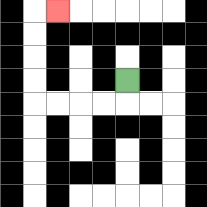{'start': '[5, 3]', 'end': '[2, 0]', 'path_directions': 'D,L,L,L,L,U,U,U,U,R', 'path_coordinates': '[[5, 3], [5, 4], [4, 4], [3, 4], [2, 4], [1, 4], [1, 3], [1, 2], [1, 1], [1, 0], [2, 0]]'}